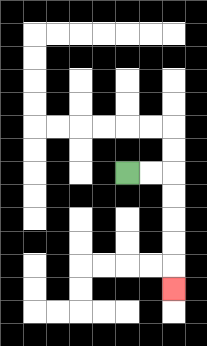{'start': '[5, 7]', 'end': '[7, 12]', 'path_directions': 'R,R,D,D,D,D,D', 'path_coordinates': '[[5, 7], [6, 7], [7, 7], [7, 8], [7, 9], [7, 10], [7, 11], [7, 12]]'}